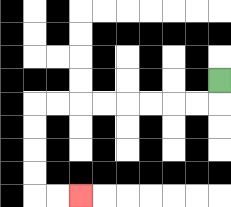{'start': '[9, 3]', 'end': '[3, 8]', 'path_directions': 'D,L,L,L,L,L,L,L,L,D,D,D,D,R,R', 'path_coordinates': '[[9, 3], [9, 4], [8, 4], [7, 4], [6, 4], [5, 4], [4, 4], [3, 4], [2, 4], [1, 4], [1, 5], [1, 6], [1, 7], [1, 8], [2, 8], [3, 8]]'}